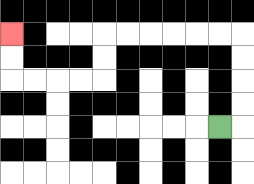{'start': '[9, 5]', 'end': '[0, 1]', 'path_directions': 'R,U,U,U,U,L,L,L,L,L,L,D,D,L,L,L,L,U,U', 'path_coordinates': '[[9, 5], [10, 5], [10, 4], [10, 3], [10, 2], [10, 1], [9, 1], [8, 1], [7, 1], [6, 1], [5, 1], [4, 1], [4, 2], [4, 3], [3, 3], [2, 3], [1, 3], [0, 3], [0, 2], [0, 1]]'}